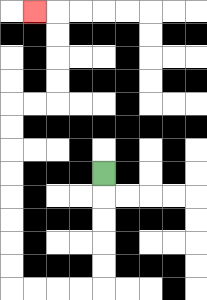{'start': '[4, 7]', 'end': '[1, 0]', 'path_directions': 'D,D,D,D,D,L,L,L,L,U,U,U,U,U,U,U,U,R,R,U,U,U,U,L', 'path_coordinates': '[[4, 7], [4, 8], [4, 9], [4, 10], [4, 11], [4, 12], [3, 12], [2, 12], [1, 12], [0, 12], [0, 11], [0, 10], [0, 9], [0, 8], [0, 7], [0, 6], [0, 5], [0, 4], [1, 4], [2, 4], [2, 3], [2, 2], [2, 1], [2, 0], [1, 0]]'}